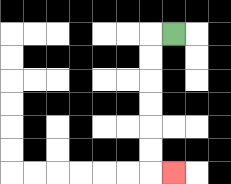{'start': '[7, 1]', 'end': '[7, 7]', 'path_directions': 'L,D,D,D,D,D,D,R', 'path_coordinates': '[[7, 1], [6, 1], [6, 2], [6, 3], [6, 4], [6, 5], [6, 6], [6, 7], [7, 7]]'}